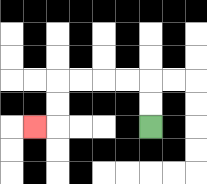{'start': '[6, 5]', 'end': '[1, 5]', 'path_directions': 'U,U,L,L,L,L,D,D,L', 'path_coordinates': '[[6, 5], [6, 4], [6, 3], [5, 3], [4, 3], [3, 3], [2, 3], [2, 4], [2, 5], [1, 5]]'}